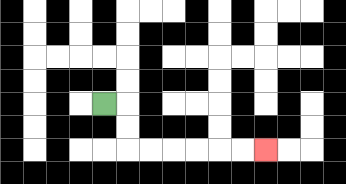{'start': '[4, 4]', 'end': '[11, 6]', 'path_directions': 'R,D,D,R,R,R,R,R,R', 'path_coordinates': '[[4, 4], [5, 4], [5, 5], [5, 6], [6, 6], [7, 6], [8, 6], [9, 6], [10, 6], [11, 6]]'}